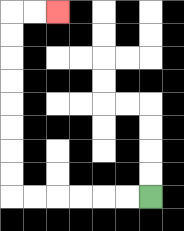{'start': '[6, 8]', 'end': '[2, 0]', 'path_directions': 'L,L,L,L,L,L,U,U,U,U,U,U,U,U,R,R', 'path_coordinates': '[[6, 8], [5, 8], [4, 8], [3, 8], [2, 8], [1, 8], [0, 8], [0, 7], [0, 6], [0, 5], [0, 4], [0, 3], [0, 2], [0, 1], [0, 0], [1, 0], [2, 0]]'}